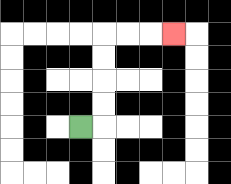{'start': '[3, 5]', 'end': '[7, 1]', 'path_directions': 'R,U,U,U,U,R,R,R', 'path_coordinates': '[[3, 5], [4, 5], [4, 4], [4, 3], [4, 2], [4, 1], [5, 1], [6, 1], [7, 1]]'}